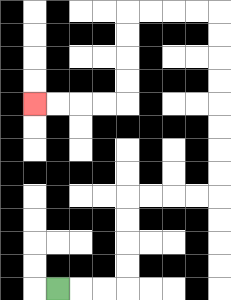{'start': '[2, 12]', 'end': '[1, 4]', 'path_directions': 'R,R,R,U,U,U,U,R,R,R,R,U,U,U,U,U,U,U,U,L,L,L,L,D,D,D,D,L,L,L,L', 'path_coordinates': '[[2, 12], [3, 12], [4, 12], [5, 12], [5, 11], [5, 10], [5, 9], [5, 8], [6, 8], [7, 8], [8, 8], [9, 8], [9, 7], [9, 6], [9, 5], [9, 4], [9, 3], [9, 2], [9, 1], [9, 0], [8, 0], [7, 0], [6, 0], [5, 0], [5, 1], [5, 2], [5, 3], [5, 4], [4, 4], [3, 4], [2, 4], [1, 4]]'}